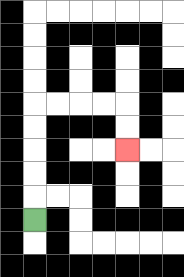{'start': '[1, 9]', 'end': '[5, 6]', 'path_directions': 'U,U,U,U,U,R,R,R,R,D,D', 'path_coordinates': '[[1, 9], [1, 8], [1, 7], [1, 6], [1, 5], [1, 4], [2, 4], [3, 4], [4, 4], [5, 4], [5, 5], [5, 6]]'}